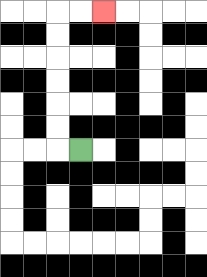{'start': '[3, 6]', 'end': '[4, 0]', 'path_directions': 'L,U,U,U,U,U,U,R,R', 'path_coordinates': '[[3, 6], [2, 6], [2, 5], [2, 4], [2, 3], [2, 2], [2, 1], [2, 0], [3, 0], [4, 0]]'}